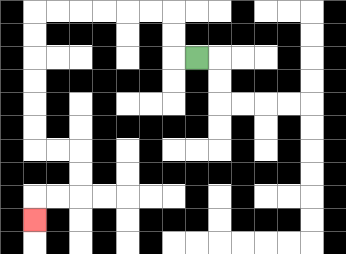{'start': '[8, 2]', 'end': '[1, 9]', 'path_directions': 'L,U,U,L,L,L,L,L,L,D,D,D,D,D,D,R,R,D,D,L,L,D', 'path_coordinates': '[[8, 2], [7, 2], [7, 1], [7, 0], [6, 0], [5, 0], [4, 0], [3, 0], [2, 0], [1, 0], [1, 1], [1, 2], [1, 3], [1, 4], [1, 5], [1, 6], [2, 6], [3, 6], [3, 7], [3, 8], [2, 8], [1, 8], [1, 9]]'}